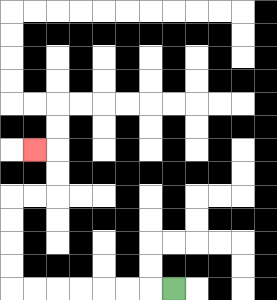{'start': '[7, 12]', 'end': '[1, 6]', 'path_directions': 'L,L,L,L,L,L,L,U,U,U,U,R,R,U,U,L', 'path_coordinates': '[[7, 12], [6, 12], [5, 12], [4, 12], [3, 12], [2, 12], [1, 12], [0, 12], [0, 11], [0, 10], [0, 9], [0, 8], [1, 8], [2, 8], [2, 7], [2, 6], [1, 6]]'}